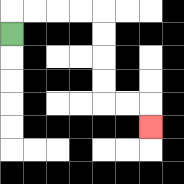{'start': '[0, 1]', 'end': '[6, 5]', 'path_directions': 'U,R,R,R,R,D,D,D,D,R,R,D', 'path_coordinates': '[[0, 1], [0, 0], [1, 0], [2, 0], [3, 0], [4, 0], [4, 1], [4, 2], [4, 3], [4, 4], [5, 4], [6, 4], [6, 5]]'}